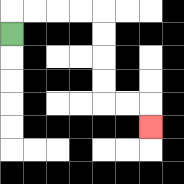{'start': '[0, 1]', 'end': '[6, 5]', 'path_directions': 'U,R,R,R,R,D,D,D,D,R,R,D', 'path_coordinates': '[[0, 1], [0, 0], [1, 0], [2, 0], [3, 0], [4, 0], [4, 1], [4, 2], [4, 3], [4, 4], [5, 4], [6, 4], [6, 5]]'}